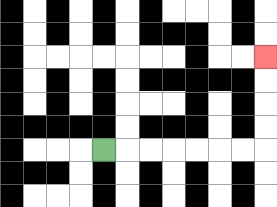{'start': '[4, 6]', 'end': '[11, 2]', 'path_directions': 'R,R,R,R,R,R,R,U,U,U,U', 'path_coordinates': '[[4, 6], [5, 6], [6, 6], [7, 6], [8, 6], [9, 6], [10, 6], [11, 6], [11, 5], [11, 4], [11, 3], [11, 2]]'}